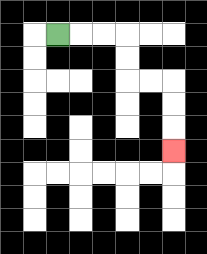{'start': '[2, 1]', 'end': '[7, 6]', 'path_directions': 'R,R,R,D,D,R,R,D,D,D', 'path_coordinates': '[[2, 1], [3, 1], [4, 1], [5, 1], [5, 2], [5, 3], [6, 3], [7, 3], [7, 4], [7, 5], [7, 6]]'}